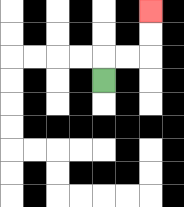{'start': '[4, 3]', 'end': '[6, 0]', 'path_directions': 'U,R,R,U,U', 'path_coordinates': '[[4, 3], [4, 2], [5, 2], [6, 2], [6, 1], [6, 0]]'}